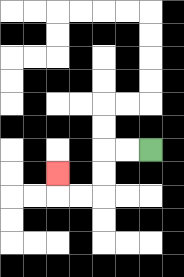{'start': '[6, 6]', 'end': '[2, 7]', 'path_directions': 'L,L,D,D,L,L,U', 'path_coordinates': '[[6, 6], [5, 6], [4, 6], [4, 7], [4, 8], [3, 8], [2, 8], [2, 7]]'}